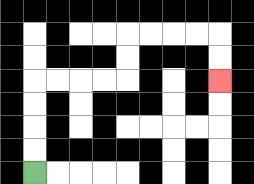{'start': '[1, 7]', 'end': '[9, 3]', 'path_directions': 'U,U,U,U,R,R,R,R,U,U,R,R,R,R,D,D', 'path_coordinates': '[[1, 7], [1, 6], [1, 5], [1, 4], [1, 3], [2, 3], [3, 3], [4, 3], [5, 3], [5, 2], [5, 1], [6, 1], [7, 1], [8, 1], [9, 1], [9, 2], [9, 3]]'}